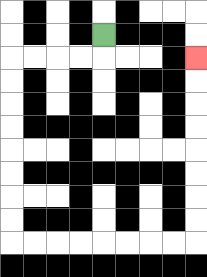{'start': '[4, 1]', 'end': '[8, 2]', 'path_directions': 'D,L,L,L,L,D,D,D,D,D,D,D,D,R,R,R,R,R,R,R,R,U,U,U,U,U,U,U,U', 'path_coordinates': '[[4, 1], [4, 2], [3, 2], [2, 2], [1, 2], [0, 2], [0, 3], [0, 4], [0, 5], [0, 6], [0, 7], [0, 8], [0, 9], [0, 10], [1, 10], [2, 10], [3, 10], [4, 10], [5, 10], [6, 10], [7, 10], [8, 10], [8, 9], [8, 8], [8, 7], [8, 6], [8, 5], [8, 4], [8, 3], [8, 2]]'}